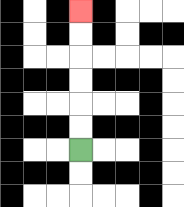{'start': '[3, 6]', 'end': '[3, 0]', 'path_directions': 'U,U,U,U,U,U', 'path_coordinates': '[[3, 6], [3, 5], [3, 4], [3, 3], [3, 2], [3, 1], [3, 0]]'}